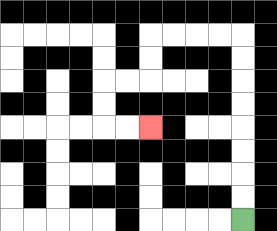{'start': '[10, 9]', 'end': '[6, 5]', 'path_directions': 'U,U,U,U,U,U,U,U,L,L,L,L,D,D,L,L,D,D,R,R', 'path_coordinates': '[[10, 9], [10, 8], [10, 7], [10, 6], [10, 5], [10, 4], [10, 3], [10, 2], [10, 1], [9, 1], [8, 1], [7, 1], [6, 1], [6, 2], [6, 3], [5, 3], [4, 3], [4, 4], [4, 5], [5, 5], [6, 5]]'}